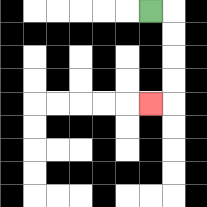{'start': '[6, 0]', 'end': '[6, 4]', 'path_directions': 'R,D,D,D,D,L', 'path_coordinates': '[[6, 0], [7, 0], [7, 1], [7, 2], [7, 3], [7, 4], [6, 4]]'}